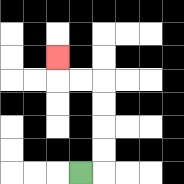{'start': '[3, 7]', 'end': '[2, 2]', 'path_directions': 'R,U,U,U,U,L,L,U', 'path_coordinates': '[[3, 7], [4, 7], [4, 6], [4, 5], [4, 4], [4, 3], [3, 3], [2, 3], [2, 2]]'}